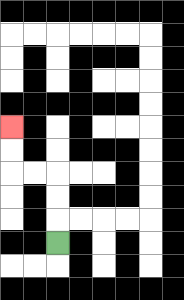{'start': '[2, 10]', 'end': '[0, 5]', 'path_directions': 'U,U,U,L,L,U,U', 'path_coordinates': '[[2, 10], [2, 9], [2, 8], [2, 7], [1, 7], [0, 7], [0, 6], [0, 5]]'}